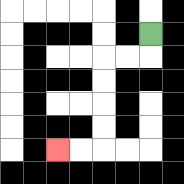{'start': '[6, 1]', 'end': '[2, 6]', 'path_directions': 'D,L,L,D,D,D,D,L,L', 'path_coordinates': '[[6, 1], [6, 2], [5, 2], [4, 2], [4, 3], [4, 4], [4, 5], [4, 6], [3, 6], [2, 6]]'}